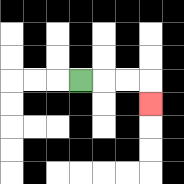{'start': '[3, 3]', 'end': '[6, 4]', 'path_directions': 'R,R,R,D', 'path_coordinates': '[[3, 3], [4, 3], [5, 3], [6, 3], [6, 4]]'}